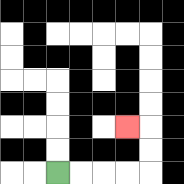{'start': '[2, 7]', 'end': '[5, 5]', 'path_directions': 'R,R,R,R,U,U,L', 'path_coordinates': '[[2, 7], [3, 7], [4, 7], [5, 7], [6, 7], [6, 6], [6, 5], [5, 5]]'}